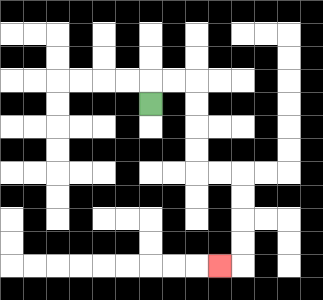{'start': '[6, 4]', 'end': '[9, 11]', 'path_directions': 'U,R,R,D,D,D,D,R,R,D,D,D,D,L', 'path_coordinates': '[[6, 4], [6, 3], [7, 3], [8, 3], [8, 4], [8, 5], [8, 6], [8, 7], [9, 7], [10, 7], [10, 8], [10, 9], [10, 10], [10, 11], [9, 11]]'}